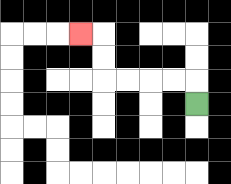{'start': '[8, 4]', 'end': '[3, 1]', 'path_directions': 'U,L,L,L,L,U,U,L', 'path_coordinates': '[[8, 4], [8, 3], [7, 3], [6, 3], [5, 3], [4, 3], [4, 2], [4, 1], [3, 1]]'}